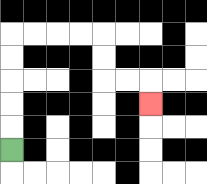{'start': '[0, 6]', 'end': '[6, 4]', 'path_directions': 'U,U,U,U,U,R,R,R,R,D,D,R,R,D', 'path_coordinates': '[[0, 6], [0, 5], [0, 4], [0, 3], [0, 2], [0, 1], [1, 1], [2, 1], [3, 1], [4, 1], [4, 2], [4, 3], [5, 3], [6, 3], [6, 4]]'}